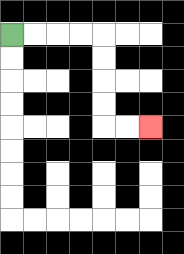{'start': '[0, 1]', 'end': '[6, 5]', 'path_directions': 'R,R,R,R,D,D,D,D,R,R', 'path_coordinates': '[[0, 1], [1, 1], [2, 1], [3, 1], [4, 1], [4, 2], [4, 3], [4, 4], [4, 5], [5, 5], [6, 5]]'}